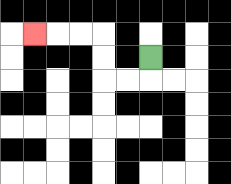{'start': '[6, 2]', 'end': '[1, 1]', 'path_directions': 'D,L,L,U,U,L,L,L', 'path_coordinates': '[[6, 2], [6, 3], [5, 3], [4, 3], [4, 2], [4, 1], [3, 1], [2, 1], [1, 1]]'}